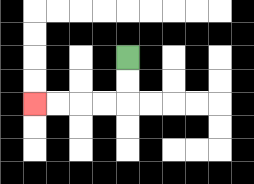{'start': '[5, 2]', 'end': '[1, 4]', 'path_directions': 'D,D,L,L,L,L', 'path_coordinates': '[[5, 2], [5, 3], [5, 4], [4, 4], [3, 4], [2, 4], [1, 4]]'}